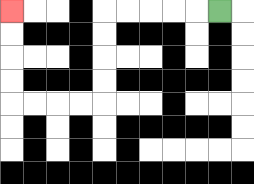{'start': '[9, 0]', 'end': '[0, 0]', 'path_directions': 'L,L,L,L,L,D,D,D,D,L,L,L,L,U,U,U,U', 'path_coordinates': '[[9, 0], [8, 0], [7, 0], [6, 0], [5, 0], [4, 0], [4, 1], [4, 2], [4, 3], [4, 4], [3, 4], [2, 4], [1, 4], [0, 4], [0, 3], [0, 2], [0, 1], [0, 0]]'}